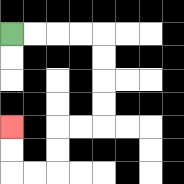{'start': '[0, 1]', 'end': '[0, 5]', 'path_directions': 'R,R,R,R,D,D,D,D,L,L,D,D,L,L,U,U', 'path_coordinates': '[[0, 1], [1, 1], [2, 1], [3, 1], [4, 1], [4, 2], [4, 3], [4, 4], [4, 5], [3, 5], [2, 5], [2, 6], [2, 7], [1, 7], [0, 7], [0, 6], [0, 5]]'}